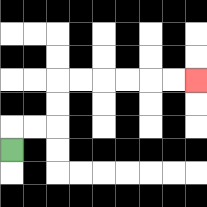{'start': '[0, 6]', 'end': '[8, 3]', 'path_directions': 'U,R,R,U,U,R,R,R,R,R,R', 'path_coordinates': '[[0, 6], [0, 5], [1, 5], [2, 5], [2, 4], [2, 3], [3, 3], [4, 3], [5, 3], [6, 3], [7, 3], [8, 3]]'}